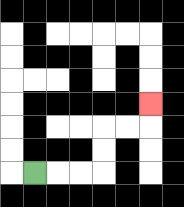{'start': '[1, 7]', 'end': '[6, 4]', 'path_directions': 'R,R,R,U,U,R,R,U', 'path_coordinates': '[[1, 7], [2, 7], [3, 7], [4, 7], [4, 6], [4, 5], [5, 5], [6, 5], [6, 4]]'}